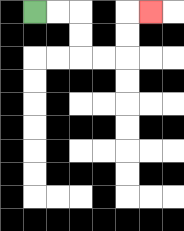{'start': '[1, 0]', 'end': '[6, 0]', 'path_directions': 'R,R,D,D,R,R,U,U,R', 'path_coordinates': '[[1, 0], [2, 0], [3, 0], [3, 1], [3, 2], [4, 2], [5, 2], [5, 1], [5, 0], [6, 0]]'}